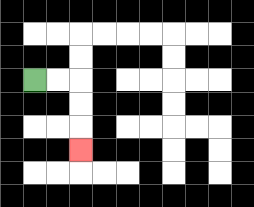{'start': '[1, 3]', 'end': '[3, 6]', 'path_directions': 'R,R,D,D,D', 'path_coordinates': '[[1, 3], [2, 3], [3, 3], [3, 4], [3, 5], [3, 6]]'}